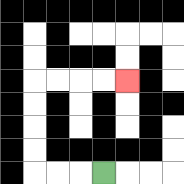{'start': '[4, 7]', 'end': '[5, 3]', 'path_directions': 'L,L,L,U,U,U,U,R,R,R,R', 'path_coordinates': '[[4, 7], [3, 7], [2, 7], [1, 7], [1, 6], [1, 5], [1, 4], [1, 3], [2, 3], [3, 3], [4, 3], [5, 3]]'}